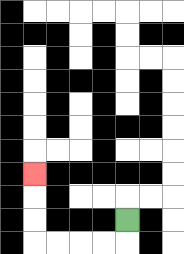{'start': '[5, 9]', 'end': '[1, 7]', 'path_directions': 'D,L,L,L,L,U,U,U', 'path_coordinates': '[[5, 9], [5, 10], [4, 10], [3, 10], [2, 10], [1, 10], [1, 9], [1, 8], [1, 7]]'}